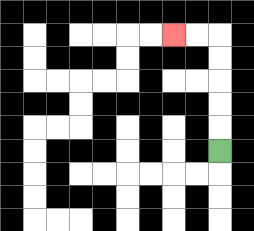{'start': '[9, 6]', 'end': '[7, 1]', 'path_directions': 'U,U,U,U,U,L,L', 'path_coordinates': '[[9, 6], [9, 5], [9, 4], [9, 3], [9, 2], [9, 1], [8, 1], [7, 1]]'}